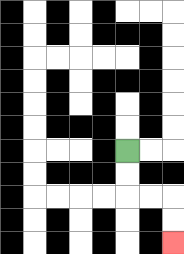{'start': '[5, 6]', 'end': '[7, 10]', 'path_directions': 'D,D,R,R,D,D', 'path_coordinates': '[[5, 6], [5, 7], [5, 8], [6, 8], [7, 8], [7, 9], [7, 10]]'}